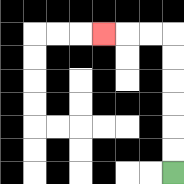{'start': '[7, 7]', 'end': '[4, 1]', 'path_directions': 'U,U,U,U,U,U,L,L,L', 'path_coordinates': '[[7, 7], [7, 6], [7, 5], [7, 4], [7, 3], [7, 2], [7, 1], [6, 1], [5, 1], [4, 1]]'}